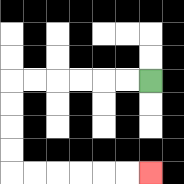{'start': '[6, 3]', 'end': '[6, 7]', 'path_directions': 'L,L,L,L,L,L,D,D,D,D,R,R,R,R,R,R', 'path_coordinates': '[[6, 3], [5, 3], [4, 3], [3, 3], [2, 3], [1, 3], [0, 3], [0, 4], [0, 5], [0, 6], [0, 7], [1, 7], [2, 7], [3, 7], [4, 7], [5, 7], [6, 7]]'}